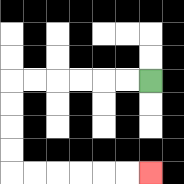{'start': '[6, 3]', 'end': '[6, 7]', 'path_directions': 'L,L,L,L,L,L,D,D,D,D,R,R,R,R,R,R', 'path_coordinates': '[[6, 3], [5, 3], [4, 3], [3, 3], [2, 3], [1, 3], [0, 3], [0, 4], [0, 5], [0, 6], [0, 7], [1, 7], [2, 7], [3, 7], [4, 7], [5, 7], [6, 7]]'}